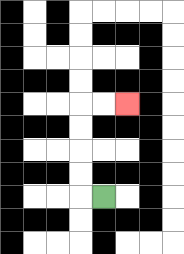{'start': '[4, 8]', 'end': '[5, 4]', 'path_directions': 'L,U,U,U,U,R,R', 'path_coordinates': '[[4, 8], [3, 8], [3, 7], [3, 6], [3, 5], [3, 4], [4, 4], [5, 4]]'}